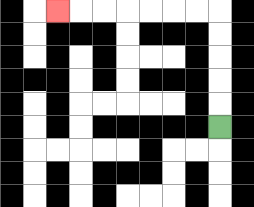{'start': '[9, 5]', 'end': '[2, 0]', 'path_directions': 'U,U,U,U,U,L,L,L,L,L,L,L', 'path_coordinates': '[[9, 5], [9, 4], [9, 3], [9, 2], [9, 1], [9, 0], [8, 0], [7, 0], [6, 0], [5, 0], [4, 0], [3, 0], [2, 0]]'}